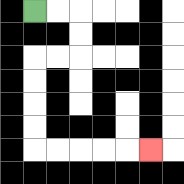{'start': '[1, 0]', 'end': '[6, 6]', 'path_directions': 'R,R,D,D,L,L,D,D,D,D,R,R,R,R,R', 'path_coordinates': '[[1, 0], [2, 0], [3, 0], [3, 1], [3, 2], [2, 2], [1, 2], [1, 3], [1, 4], [1, 5], [1, 6], [2, 6], [3, 6], [4, 6], [5, 6], [6, 6]]'}